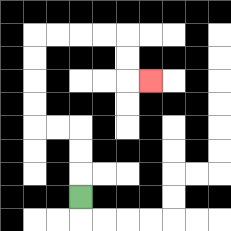{'start': '[3, 8]', 'end': '[6, 3]', 'path_directions': 'U,U,U,L,L,U,U,U,U,R,R,R,R,D,D,R', 'path_coordinates': '[[3, 8], [3, 7], [3, 6], [3, 5], [2, 5], [1, 5], [1, 4], [1, 3], [1, 2], [1, 1], [2, 1], [3, 1], [4, 1], [5, 1], [5, 2], [5, 3], [6, 3]]'}